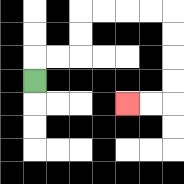{'start': '[1, 3]', 'end': '[5, 4]', 'path_directions': 'U,R,R,U,U,R,R,R,R,D,D,D,D,L,L', 'path_coordinates': '[[1, 3], [1, 2], [2, 2], [3, 2], [3, 1], [3, 0], [4, 0], [5, 0], [6, 0], [7, 0], [7, 1], [7, 2], [7, 3], [7, 4], [6, 4], [5, 4]]'}